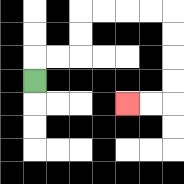{'start': '[1, 3]', 'end': '[5, 4]', 'path_directions': 'U,R,R,U,U,R,R,R,R,D,D,D,D,L,L', 'path_coordinates': '[[1, 3], [1, 2], [2, 2], [3, 2], [3, 1], [3, 0], [4, 0], [5, 0], [6, 0], [7, 0], [7, 1], [7, 2], [7, 3], [7, 4], [6, 4], [5, 4]]'}